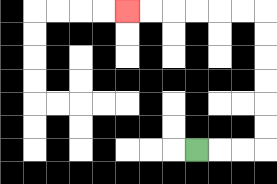{'start': '[8, 6]', 'end': '[5, 0]', 'path_directions': 'R,R,R,U,U,U,U,U,U,L,L,L,L,L,L', 'path_coordinates': '[[8, 6], [9, 6], [10, 6], [11, 6], [11, 5], [11, 4], [11, 3], [11, 2], [11, 1], [11, 0], [10, 0], [9, 0], [8, 0], [7, 0], [6, 0], [5, 0]]'}